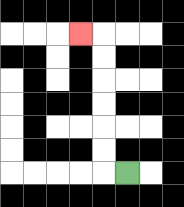{'start': '[5, 7]', 'end': '[3, 1]', 'path_directions': 'L,U,U,U,U,U,U,L', 'path_coordinates': '[[5, 7], [4, 7], [4, 6], [4, 5], [4, 4], [4, 3], [4, 2], [4, 1], [3, 1]]'}